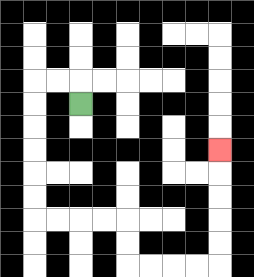{'start': '[3, 4]', 'end': '[9, 6]', 'path_directions': 'U,L,L,D,D,D,D,D,D,R,R,R,R,D,D,R,R,R,R,U,U,U,U,U', 'path_coordinates': '[[3, 4], [3, 3], [2, 3], [1, 3], [1, 4], [1, 5], [1, 6], [1, 7], [1, 8], [1, 9], [2, 9], [3, 9], [4, 9], [5, 9], [5, 10], [5, 11], [6, 11], [7, 11], [8, 11], [9, 11], [9, 10], [9, 9], [9, 8], [9, 7], [9, 6]]'}